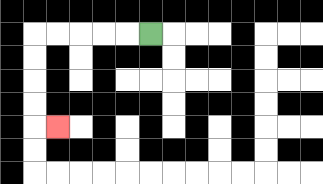{'start': '[6, 1]', 'end': '[2, 5]', 'path_directions': 'L,L,L,L,L,D,D,D,D,R', 'path_coordinates': '[[6, 1], [5, 1], [4, 1], [3, 1], [2, 1], [1, 1], [1, 2], [1, 3], [1, 4], [1, 5], [2, 5]]'}